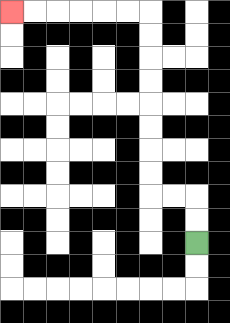{'start': '[8, 10]', 'end': '[0, 0]', 'path_directions': 'U,U,L,L,U,U,U,U,U,U,U,U,L,L,L,L,L,L', 'path_coordinates': '[[8, 10], [8, 9], [8, 8], [7, 8], [6, 8], [6, 7], [6, 6], [6, 5], [6, 4], [6, 3], [6, 2], [6, 1], [6, 0], [5, 0], [4, 0], [3, 0], [2, 0], [1, 0], [0, 0]]'}